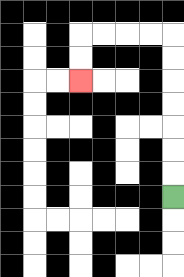{'start': '[7, 8]', 'end': '[3, 3]', 'path_directions': 'U,U,U,U,U,U,U,L,L,L,L,D,D', 'path_coordinates': '[[7, 8], [7, 7], [7, 6], [7, 5], [7, 4], [7, 3], [7, 2], [7, 1], [6, 1], [5, 1], [4, 1], [3, 1], [3, 2], [3, 3]]'}